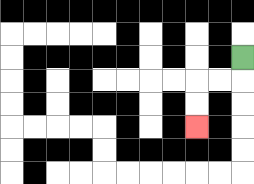{'start': '[10, 2]', 'end': '[8, 5]', 'path_directions': 'D,L,L,D,D', 'path_coordinates': '[[10, 2], [10, 3], [9, 3], [8, 3], [8, 4], [8, 5]]'}